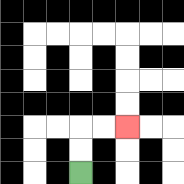{'start': '[3, 7]', 'end': '[5, 5]', 'path_directions': 'U,U,R,R', 'path_coordinates': '[[3, 7], [3, 6], [3, 5], [4, 5], [5, 5]]'}